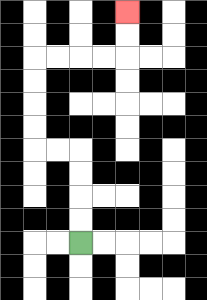{'start': '[3, 10]', 'end': '[5, 0]', 'path_directions': 'U,U,U,U,L,L,U,U,U,U,R,R,R,R,U,U', 'path_coordinates': '[[3, 10], [3, 9], [3, 8], [3, 7], [3, 6], [2, 6], [1, 6], [1, 5], [1, 4], [1, 3], [1, 2], [2, 2], [3, 2], [4, 2], [5, 2], [5, 1], [5, 0]]'}